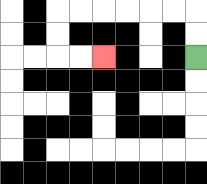{'start': '[8, 2]', 'end': '[4, 2]', 'path_directions': 'U,U,L,L,L,L,L,L,D,D,R,R', 'path_coordinates': '[[8, 2], [8, 1], [8, 0], [7, 0], [6, 0], [5, 0], [4, 0], [3, 0], [2, 0], [2, 1], [2, 2], [3, 2], [4, 2]]'}